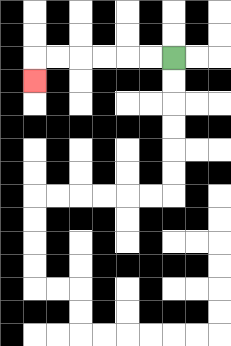{'start': '[7, 2]', 'end': '[1, 3]', 'path_directions': 'L,L,L,L,L,L,D', 'path_coordinates': '[[7, 2], [6, 2], [5, 2], [4, 2], [3, 2], [2, 2], [1, 2], [1, 3]]'}